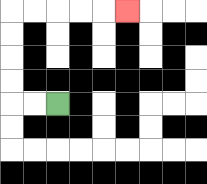{'start': '[2, 4]', 'end': '[5, 0]', 'path_directions': 'L,L,U,U,U,U,R,R,R,R,R', 'path_coordinates': '[[2, 4], [1, 4], [0, 4], [0, 3], [0, 2], [0, 1], [0, 0], [1, 0], [2, 0], [3, 0], [4, 0], [5, 0]]'}